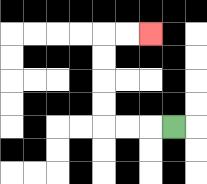{'start': '[7, 5]', 'end': '[6, 1]', 'path_directions': 'L,L,L,U,U,U,U,R,R', 'path_coordinates': '[[7, 5], [6, 5], [5, 5], [4, 5], [4, 4], [4, 3], [4, 2], [4, 1], [5, 1], [6, 1]]'}